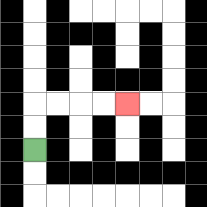{'start': '[1, 6]', 'end': '[5, 4]', 'path_directions': 'U,U,R,R,R,R', 'path_coordinates': '[[1, 6], [1, 5], [1, 4], [2, 4], [3, 4], [4, 4], [5, 4]]'}